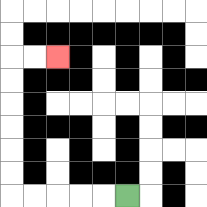{'start': '[5, 8]', 'end': '[2, 2]', 'path_directions': 'L,L,L,L,L,U,U,U,U,U,U,R,R', 'path_coordinates': '[[5, 8], [4, 8], [3, 8], [2, 8], [1, 8], [0, 8], [0, 7], [0, 6], [0, 5], [0, 4], [0, 3], [0, 2], [1, 2], [2, 2]]'}